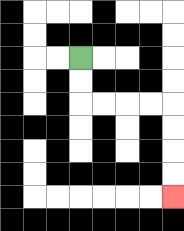{'start': '[3, 2]', 'end': '[7, 8]', 'path_directions': 'D,D,R,R,R,R,D,D,D,D', 'path_coordinates': '[[3, 2], [3, 3], [3, 4], [4, 4], [5, 4], [6, 4], [7, 4], [7, 5], [7, 6], [7, 7], [7, 8]]'}